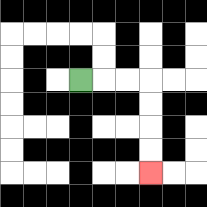{'start': '[3, 3]', 'end': '[6, 7]', 'path_directions': 'R,R,R,D,D,D,D', 'path_coordinates': '[[3, 3], [4, 3], [5, 3], [6, 3], [6, 4], [6, 5], [6, 6], [6, 7]]'}